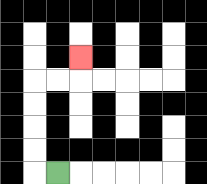{'start': '[2, 7]', 'end': '[3, 2]', 'path_directions': 'L,U,U,U,U,R,R,U', 'path_coordinates': '[[2, 7], [1, 7], [1, 6], [1, 5], [1, 4], [1, 3], [2, 3], [3, 3], [3, 2]]'}